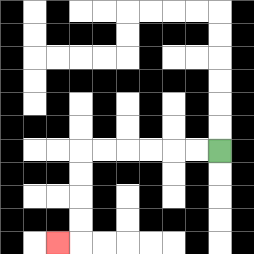{'start': '[9, 6]', 'end': '[2, 10]', 'path_directions': 'L,L,L,L,L,L,D,D,D,D,L', 'path_coordinates': '[[9, 6], [8, 6], [7, 6], [6, 6], [5, 6], [4, 6], [3, 6], [3, 7], [3, 8], [3, 9], [3, 10], [2, 10]]'}